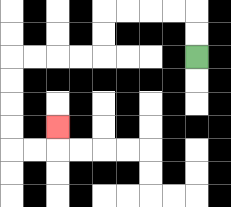{'start': '[8, 2]', 'end': '[2, 5]', 'path_directions': 'U,U,L,L,L,L,D,D,L,L,L,L,D,D,D,D,R,R,U', 'path_coordinates': '[[8, 2], [8, 1], [8, 0], [7, 0], [6, 0], [5, 0], [4, 0], [4, 1], [4, 2], [3, 2], [2, 2], [1, 2], [0, 2], [0, 3], [0, 4], [0, 5], [0, 6], [1, 6], [2, 6], [2, 5]]'}